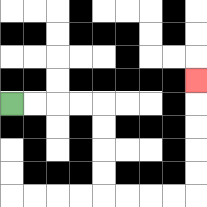{'start': '[0, 4]', 'end': '[8, 3]', 'path_directions': 'R,R,R,R,D,D,D,D,R,R,R,R,U,U,U,U,U', 'path_coordinates': '[[0, 4], [1, 4], [2, 4], [3, 4], [4, 4], [4, 5], [4, 6], [4, 7], [4, 8], [5, 8], [6, 8], [7, 8], [8, 8], [8, 7], [8, 6], [8, 5], [8, 4], [8, 3]]'}